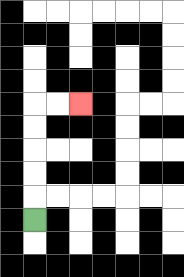{'start': '[1, 9]', 'end': '[3, 4]', 'path_directions': 'U,U,U,U,U,R,R', 'path_coordinates': '[[1, 9], [1, 8], [1, 7], [1, 6], [1, 5], [1, 4], [2, 4], [3, 4]]'}